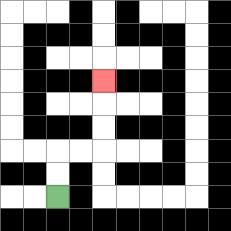{'start': '[2, 8]', 'end': '[4, 3]', 'path_directions': 'U,U,R,R,U,U,U', 'path_coordinates': '[[2, 8], [2, 7], [2, 6], [3, 6], [4, 6], [4, 5], [4, 4], [4, 3]]'}